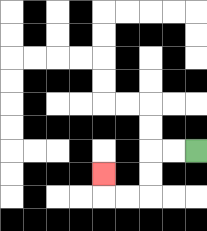{'start': '[8, 6]', 'end': '[4, 7]', 'path_directions': 'L,L,D,D,L,L,U', 'path_coordinates': '[[8, 6], [7, 6], [6, 6], [6, 7], [6, 8], [5, 8], [4, 8], [4, 7]]'}